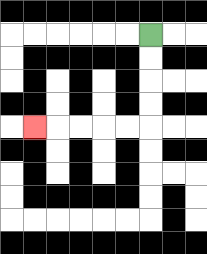{'start': '[6, 1]', 'end': '[1, 5]', 'path_directions': 'D,D,D,D,L,L,L,L,L', 'path_coordinates': '[[6, 1], [6, 2], [6, 3], [6, 4], [6, 5], [5, 5], [4, 5], [3, 5], [2, 5], [1, 5]]'}